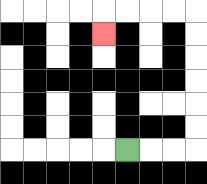{'start': '[5, 6]', 'end': '[4, 1]', 'path_directions': 'R,R,R,U,U,U,U,U,U,L,L,L,L,D', 'path_coordinates': '[[5, 6], [6, 6], [7, 6], [8, 6], [8, 5], [8, 4], [8, 3], [8, 2], [8, 1], [8, 0], [7, 0], [6, 0], [5, 0], [4, 0], [4, 1]]'}